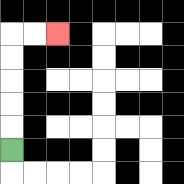{'start': '[0, 6]', 'end': '[2, 1]', 'path_directions': 'U,U,U,U,U,R,R', 'path_coordinates': '[[0, 6], [0, 5], [0, 4], [0, 3], [0, 2], [0, 1], [1, 1], [2, 1]]'}